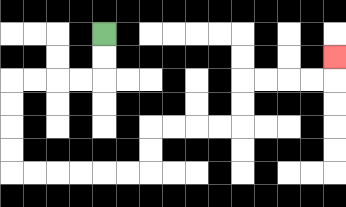{'start': '[4, 1]', 'end': '[14, 2]', 'path_directions': 'D,D,L,L,L,L,D,D,D,D,R,R,R,R,R,R,U,U,R,R,R,R,U,U,R,R,R,R,U', 'path_coordinates': '[[4, 1], [4, 2], [4, 3], [3, 3], [2, 3], [1, 3], [0, 3], [0, 4], [0, 5], [0, 6], [0, 7], [1, 7], [2, 7], [3, 7], [4, 7], [5, 7], [6, 7], [6, 6], [6, 5], [7, 5], [8, 5], [9, 5], [10, 5], [10, 4], [10, 3], [11, 3], [12, 3], [13, 3], [14, 3], [14, 2]]'}